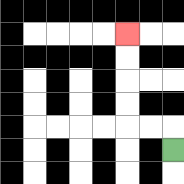{'start': '[7, 6]', 'end': '[5, 1]', 'path_directions': 'U,L,L,U,U,U,U', 'path_coordinates': '[[7, 6], [7, 5], [6, 5], [5, 5], [5, 4], [5, 3], [5, 2], [5, 1]]'}